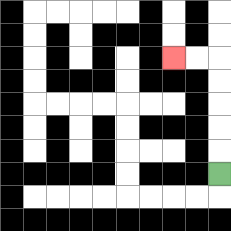{'start': '[9, 7]', 'end': '[7, 2]', 'path_directions': 'U,U,U,U,U,L,L', 'path_coordinates': '[[9, 7], [9, 6], [9, 5], [9, 4], [9, 3], [9, 2], [8, 2], [7, 2]]'}